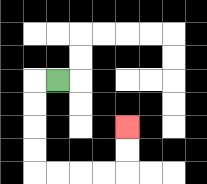{'start': '[2, 3]', 'end': '[5, 5]', 'path_directions': 'L,D,D,D,D,R,R,R,R,U,U', 'path_coordinates': '[[2, 3], [1, 3], [1, 4], [1, 5], [1, 6], [1, 7], [2, 7], [3, 7], [4, 7], [5, 7], [5, 6], [5, 5]]'}